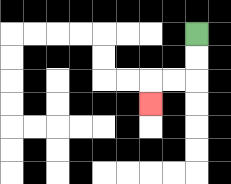{'start': '[8, 1]', 'end': '[6, 4]', 'path_directions': 'D,D,L,L,D', 'path_coordinates': '[[8, 1], [8, 2], [8, 3], [7, 3], [6, 3], [6, 4]]'}